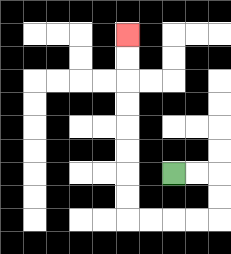{'start': '[7, 7]', 'end': '[5, 1]', 'path_directions': 'R,R,D,D,L,L,L,L,U,U,U,U,U,U,U,U', 'path_coordinates': '[[7, 7], [8, 7], [9, 7], [9, 8], [9, 9], [8, 9], [7, 9], [6, 9], [5, 9], [5, 8], [5, 7], [5, 6], [5, 5], [5, 4], [5, 3], [5, 2], [5, 1]]'}